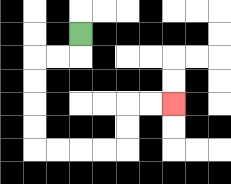{'start': '[3, 1]', 'end': '[7, 4]', 'path_directions': 'D,L,L,D,D,D,D,R,R,R,R,U,U,R,R', 'path_coordinates': '[[3, 1], [3, 2], [2, 2], [1, 2], [1, 3], [1, 4], [1, 5], [1, 6], [2, 6], [3, 6], [4, 6], [5, 6], [5, 5], [5, 4], [6, 4], [7, 4]]'}